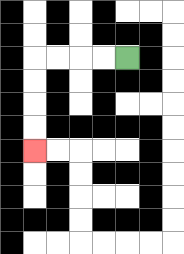{'start': '[5, 2]', 'end': '[1, 6]', 'path_directions': 'L,L,L,L,D,D,D,D', 'path_coordinates': '[[5, 2], [4, 2], [3, 2], [2, 2], [1, 2], [1, 3], [1, 4], [1, 5], [1, 6]]'}